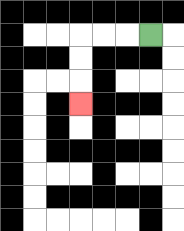{'start': '[6, 1]', 'end': '[3, 4]', 'path_directions': 'L,L,L,D,D,D', 'path_coordinates': '[[6, 1], [5, 1], [4, 1], [3, 1], [3, 2], [3, 3], [3, 4]]'}